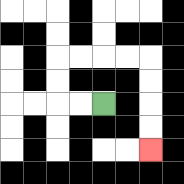{'start': '[4, 4]', 'end': '[6, 6]', 'path_directions': 'L,L,U,U,R,R,R,R,D,D,D,D', 'path_coordinates': '[[4, 4], [3, 4], [2, 4], [2, 3], [2, 2], [3, 2], [4, 2], [5, 2], [6, 2], [6, 3], [6, 4], [6, 5], [6, 6]]'}